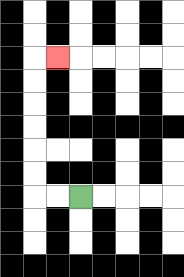{'start': '[3, 8]', 'end': '[2, 2]', 'path_directions': 'L,L,U,U,U,U,U,U,R', 'path_coordinates': '[[3, 8], [2, 8], [1, 8], [1, 7], [1, 6], [1, 5], [1, 4], [1, 3], [1, 2], [2, 2]]'}